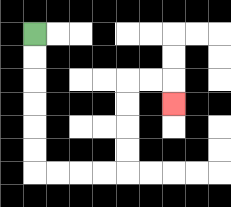{'start': '[1, 1]', 'end': '[7, 4]', 'path_directions': 'D,D,D,D,D,D,R,R,R,R,U,U,U,U,R,R,D', 'path_coordinates': '[[1, 1], [1, 2], [1, 3], [1, 4], [1, 5], [1, 6], [1, 7], [2, 7], [3, 7], [4, 7], [5, 7], [5, 6], [5, 5], [5, 4], [5, 3], [6, 3], [7, 3], [7, 4]]'}